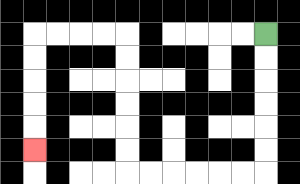{'start': '[11, 1]', 'end': '[1, 6]', 'path_directions': 'D,D,D,D,D,D,L,L,L,L,L,L,U,U,U,U,U,U,L,L,L,L,D,D,D,D,D', 'path_coordinates': '[[11, 1], [11, 2], [11, 3], [11, 4], [11, 5], [11, 6], [11, 7], [10, 7], [9, 7], [8, 7], [7, 7], [6, 7], [5, 7], [5, 6], [5, 5], [5, 4], [5, 3], [5, 2], [5, 1], [4, 1], [3, 1], [2, 1], [1, 1], [1, 2], [1, 3], [1, 4], [1, 5], [1, 6]]'}